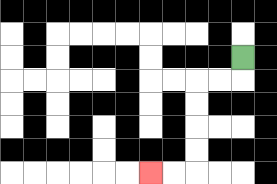{'start': '[10, 2]', 'end': '[6, 7]', 'path_directions': 'D,L,L,D,D,D,D,L,L', 'path_coordinates': '[[10, 2], [10, 3], [9, 3], [8, 3], [8, 4], [8, 5], [8, 6], [8, 7], [7, 7], [6, 7]]'}